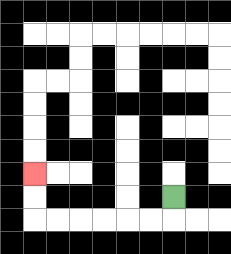{'start': '[7, 8]', 'end': '[1, 7]', 'path_directions': 'D,L,L,L,L,L,L,U,U', 'path_coordinates': '[[7, 8], [7, 9], [6, 9], [5, 9], [4, 9], [3, 9], [2, 9], [1, 9], [1, 8], [1, 7]]'}